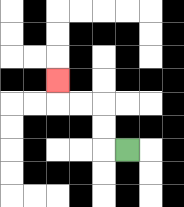{'start': '[5, 6]', 'end': '[2, 3]', 'path_directions': 'L,U,U,L,L,U', 'path_coordinates': '[[5, 6], [4, 6], [4, 5], [4, 4], [3, 4], [2, 4], [2, 3]]'}